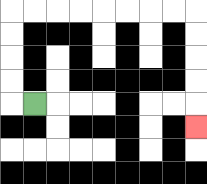{'start': '[1, 4]', 'end': '[8, 5]', 'path_directions': 'L,U,U,U,U,R,R,R,R,R,R,R,R,D,D,D,D,D', 'path_coordinates': '[[1, 4], [0, 4], [0, 3], [0, 2], [0, 1], [0, 0], [1, 0], [2, 0], [3, 0], [4, 0], [5, 0], [6, 0], [7, 0], [8, 0], [8, 1], [8, 2], [8, 3], [8, 4], [8, 5]]'}